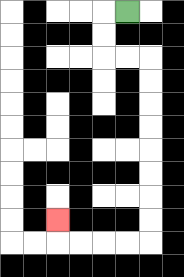{'start': '[5, 0]', 'end': '[2, 9]', 'path_directions': 'L,D,D,R,R,D,D,D,D,D,D,D,D,L,L,L,L,U', 'path_coordinates': '[[5, 0], [4, 0], [4, 1], [4, 2], [5, 2], [6, 2], [6, 3], [6, 4], [6, 5], [6, 6], [6, 7], [6, 8], [6, 9], [6, 10], [5, 10], [4, 10], [3, 10], [2, 10], [2, 9]]'}